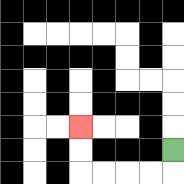{'start': '[7, 6]', 'end': '[3, 5]', 'path_directions': 'D,L,L,L,L,U,U', 'path_coordinates': '[[7, 6], [7, 7], [6, 7], [5, 7], [4, 7], [3, 7], [3, 6], [3, 5]]'}